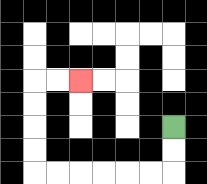{'start': '[7, 5]', 'end': '[3, 3]', 'path_directions': 'D,D,L,L,L,L,L,L,U,U,U,U,R,R', 'path_coordinates': '[[7, 5], [7, 6], [7, 7], [6, 7], [5, 7], [4, 7], [3, 7], [2, 7], [1, 7], [1, 6], [1, 5], [1, 4], [1, 3], [2, 3], [3, 3]]'}